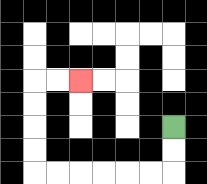{'start': '[7, 5]', 'end': '[3, 3]', 'path_directions': 'D,D,L,L,L,L,L,L,U,U,U,U,R,R', 'path_coordinates': '[[7, 5], [7, 6], [7, 7], [6, 7], [5, 7], [4, 7], [3, 7], [2, 7], [1, 7], [1, 6], [1, 5], [1, 4], [1, 3], [2, 3], [3, 3]]'}